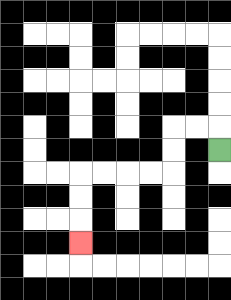{'start': '[9, 6]', 'end': '[3, 10]', 'path_directions': 'U,L,L,D,D,L,L,L,L,D,D,D', 'path_coordinates': '[[9, 6], [9, 5], [8, 5], [7, 5], [7, 6], [7, 7], [6, 7], [5, 7], [4, 7], [3, 7], [3, 8], [3, 9], [3, 10]]'}